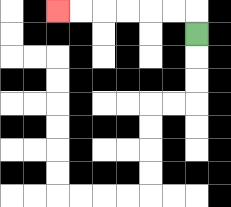{'start': '[8, 1]', 'end': '[2, 0]', 'path_directions': 'U,L,L,L,L,L,L', 'path_coordinates': '[[8, 1], [8, 0], [7, 0], [6, 0], [5, 0], [4, 0], [3, 0], [2, 0]]'}